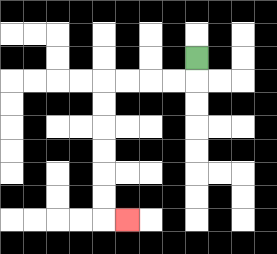{'start': '[8, 2]', 'end': '[5, 9]', 'path_directions': 'D,L,L,L,L,D,D,D,D,D,D,R', 'path_coordinates': '[[8, 2], [8, 3], [7, 3], [6, 3], [5, 3], [4, 3], [4, 4], [4, 5], [4, 6], [4, 7], [4, 8], [4, 9], [5, 9]]'}